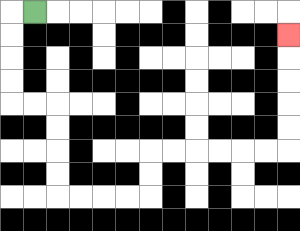{'start': '[1, 0]', 'end': '[12, 1]', 'path_directions': 'L,D,D,D,D,R,R,D,D,D,D,R,R,R,R,U,U,R,R,R,R,R,R,U,U,U,U,U', 'path_coordinates': '[[1, 0], [0, 0], [0, 1], [0, 2], [0, 3], [0, 4], [1, 4], [2, 4], [2, 5], [2, 6], [2, 7], [2, 8], [3, 8], [4, 8], [5, 8], [6, 8], [6, 7], [6, 6], [7, 6], [8, 6], [9, 6], [10, 6], [11, 6], [12, 6], [12, 5], [12, 4], [12, 3], [12, 2], [12, 1]]'}